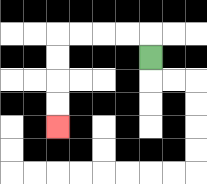{'start': '[6, 2]', 'end': '[2, 5]', 'path_directions': 'U,L,L,L,L,D,D,D,D', 'path_coordinates': '[[6, 2], [6, 1], [5, 1], [4, 1], [3, 1], [2, 1], [2, 2], [2, 3], [2, 4], [2, 5]]'}